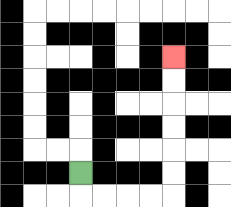{'start': '[3, 7]', 'end': '[7, 2]', 'path_directions': 'D,R,R,R,R,U,U,U,U,U,U', 'path_coordinates': '[[3, 7], [3, 8], [4, 8], [5, 8], [6, 8], [7, 8], [7, 7], [7, 6], [7, 5], [7, 4], [7, 3], [7, 2]]'}